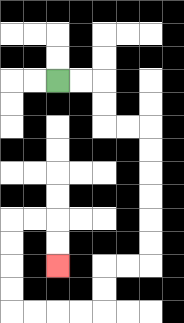{'start': '[2, 3]', 'end': '[2, 11]', 'path_directions': 'R,R,D,D,R,R,D,D,D,D,D,D,L,L,D,D,L,L,L,L,U,U,U,U,R,R,D,D', 'path_coordinates': '[[2, 3], [3, 3], [4, 3], [4, 4], [4, 5], [5, 5], [6, 5], [6, 6], [6, 7], [6, 8], [6, 9], [6, 10], [6, 11], [5, 11], [4, 11], [4, 12], [4, 13], [3, 13], [2, 13], [1, 13], [0, 13], [0, 12], [0, 11], [0, 10], [0, 9], [1, 9], [2, 9], [2, 10], [2, 11]]'}